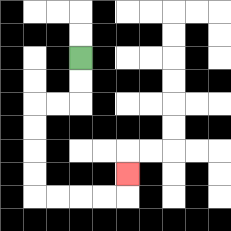{'start': '[3, 2]', 'end': '[5, 7]', 'path_directions': 'D,D,L,L,D,D,D,D,R,R,R,R,U', 'path_coordinates': '[[3, 2], [3, 3], [3, 4], [2, 4], [1, 4], [1, 5], [1, 6], [1, 7], [1, 8], [2, 8], [3, 8], [4, 8], [5, 8], [5, 7]]'}